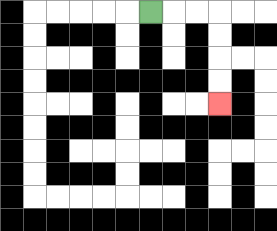{'start': '[6, 0]', 'end': '[9, 4]', 'path_directions': 'R,R,R,D,D,D,D', 'path_coordinates': '[[6, 0], [7, 0], [8, 0], [9, 0], [9, 1], [9, 2], [9, 3], [9, 4]]'}